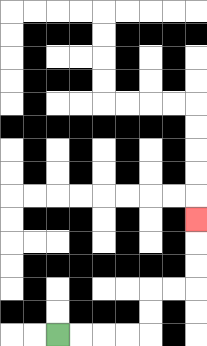{'start': '[2, 14]', 'end': '[8, 9]', 'path_directions': 'R,R,R,R,U,U,R,R,U,U,U', 'path_coordinates': '[[2, 14], [3, 14], [4, 14], [5, 14], [6, 14], [6, 13], [6, 12], [7, 12], [8, 12], [8, 11], [8, 10], [8, 9]]'}